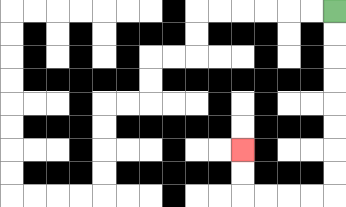{'start': '[14, 0]', 'end': '[10, 6]', 'path_directions': 'D,D,D,D,D,D,D,D,L,L,L,L,U,U', 'path_coordinates': '[[14, 0], [14, 1], [14, 2], [14, 3], [14, 4], [14, 5], [14, 6], [14, 7], [14, 8], [13, 8], [12, 8], [11, 8], [10, 8], [10, 7], [10, 6]]'}